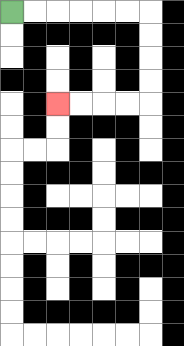{'start': '[0, 0]', 'end': '[2, 4]', 'path_directions': 'R,R,R,R,R,R,D,D,D,D,L,L,L,L', 'path_coordinates': '[[0, 0], [1, 0], [2, 0], [3, 0], [4, 0], [5, 0], [6, 0], [6, 1], [6, 2], [6, 3], [6, 4], [5, 4], [4, 4], [3, 4], [2, 4]]'}